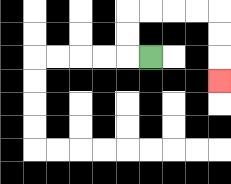{'start': '[6, 2]', 'end': '[9, 3]', 'path_directions': 'L,U,U,R,R,R,R,D,D,D', 'path_coordinates': '[[6, 2], [5, 2], [5, 1], [5, 0], [6, 0], [7, 0], [8, 0], [9, 0], [9, 1], [9, 2], [9, 3]]'}